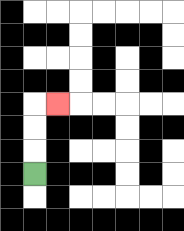{'start': '[1, 7]', 'end': '[2, 4]', 'path_directions': 'U,U,U,R', 'path_coordinates': '[[1, 7], [1, 6], [1, 5], [1, 4], [2, 4]]'}